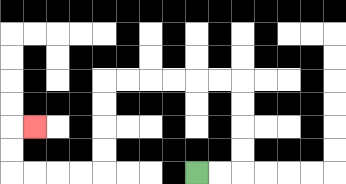{'start': '[8, 7]', 'end': '[1, 5]', 'path_directions': 'R,R,U,U,U,U,L,L,L,L,L,L,D,D,D,D,L,L,L,L,U,U,R', 'path_coordinates': '[[8, 7], [9, 7], [10, 7], [10, 6], [10, 5], [10, 4], [10, 3], [9, 3], [8, 3], [7, 3], [6, 3], [5, 3], [4, 3], [4, 4], [4, 5], [4, 6], [4, 7], [3, 7], [2, 7], [1, 7], [0, 7], [0, 6], [0, 5], [1, 5]]'}